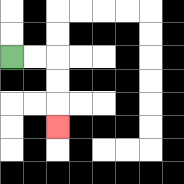{'start': '[0, 2]', 'end': '[2, 5]', 'path_directions': 'R,R,D,D,D', 'path_coordinates': '[[0, 2], [1, 2], [2, 2], [2, 3], [2, 4], [2, 5]]'}